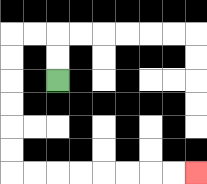{'start': '[2, 3]', 'end': '[8, 7]', 'path_directions': 'U,U,L,L,D,D,D,D,D,D,R,R,R,R,R,R,R,R', 'path_coordinates': '[[2, 3], [2, 2], [2, 1], [1, 1], [0, 1], [0, 2], [0, 3], [0, 4], [0, 5], [0, 6], [0, 7], [1, 7], [2, 7], [3, 7], [4, 7], [5, 7], [6, 7], [7, 7], [8, 7]]'}